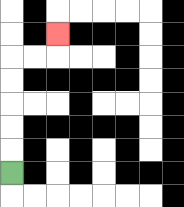{'start': '[0, 7]', 'end': '[2, 1]', 'path_directions': 'U,U,U,U,U,R,R,U', 'path_coordinates': '[[0, 7], [0, 6], [0, 5], [0, 4], [0, 3], [0, 2], [1, 2], [2, 2], [2, 1]]'}